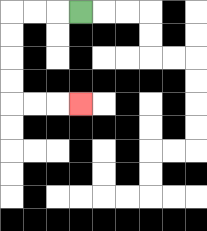{'start': '[3, 0]', 'end': '[3, 4]', 'path_directions': 'L,L,L,D,D,D,D,R,R,R', 'path_coordinates': '[[3, 0], [2, 0], [1, 0], [0, 0], [0, 1], [0, 2], [0, 3], [0, 4], [1, 4], [2, 4], [3, 4]]'}